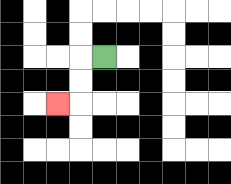{'start': '[4, 2]', 'end': '[2, 4]', 'path_directions': 'L,D,D,L', 'path_coordinates': '[[4, 2], [3, 2], [3, 3], [3, 4], [2, 4]]'}